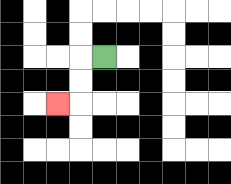{'start': '[4, 2]', 'end': '[2, 4]', 'path_directions': 'L,D,D,L', 'path_coordinates': '[[4, 2], [3, 2], [3, 3], [3, 4], [2, 4]]'}